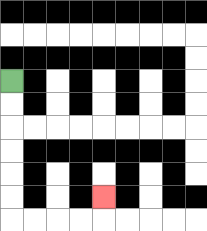{'start': '[0, 3]', 'end': '[4, 8]', 'path_directions': 'D,D,D,D,D,D,R,R,R,R,U', 'path_coordinates': '[[0, 3], [0, 4], [0, 5], [0, 6], [0, 7], [0, 8], [0, 9], [1, 9], [2, 9], [3, 9], [4, 9], [4, 8]]'}